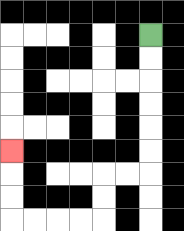{'start': '[6, 1]', 'end': '[0, 6]', 'path_directions': 'D,D,D,D,D,D,L,L,D,D,L,L,L,L,U,U,U', 'path_coordinates': '[[6, 1], [6, 2], [6, 3], [6, 4], [6, 5], [6, 6], [6, 7], [5, 7], [4, 7], [4, 8], [4, 9], [3, 9], [2, 9], [1, 9], [0, 9], [0, 8], [0, 7], [0, 6]]'}